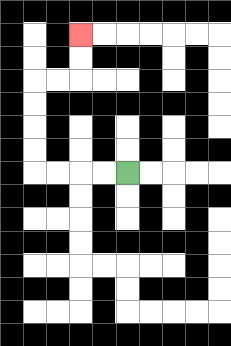{'start': '[5, 7]', 'end': '[3, 1]', 'path_directions': 'L,L,L,L,U,U,U,U,R,R,U,U', 'path_coordinates': '[[5, 7], [4, 7], [3, 7], [2, 7], [1, 7], [1, 6], [1, 5], [1, 4], [1, 3], [2, 3], [3, 3], [3, 2], [3, 1]]'}